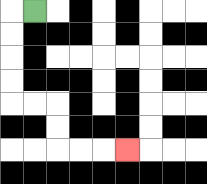{'start': '[1, 0]', 'end': '[5, 6]', 'path_directions': 'L,D,D,D,D,R,R,D,D,R,R,R', 'path_coordinates': '[[1, 0], [0, 0], [0, 1], [0, 2], [0, 3], [0, 4], [1, 4], [2, 4], [2, 5], [2, 6], [3, 6], [4, 6], [5, 6]]'}